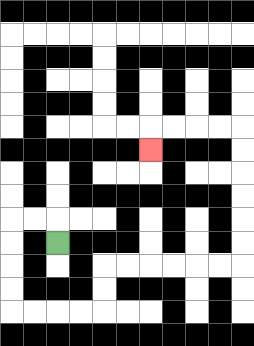{'start': '[2, 10]', 'end': '[6, 6]', 'path_directions': 'U,L,L,D,D,D,D,R,R,R,R,U,U,R,R,R,R,R,R,U,U,U,U,U,U,L,L,L,L,D', 'path_coordinates': '[[2, 10], [2, 9], [1, 9], [0, 9], [0, 10], [0, 11], [0, 12], [0, 13], [1, 13], [2, 13], [3, 13], [4, 13], [4, 12], [4, 11], [5, 11], [6, 11], [7, 11], [8, 11], [9, 11], [10, 11], [10, 10], [10, 9], [10, 8], [10, 7], [10, 6], [10, 5], [9, 5], [8, 5], [7, 5], [6, 5], [6, 6]]'}